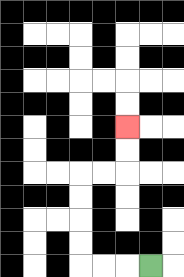{'start': '[6, 11]', 'end': '[5, 5]', 'path_directions': 'L,L,L,U,U,U,U,R,R,U,U', 'path_coordinates': '[[6, 11], [5, 11], [4, 11], [3, 11], [3, 10], [3, 9], [3, 8], [3, 7], [4, 7], [5, 7], [5, 6], [5, 5]]'}